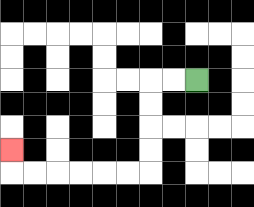{'start': '[8, 3]', 'end': '[0, 6]', 'path_directions': 'L,L,D,D,D,D,L,L,L,L,L,L,U', 'path_coordinates': '[[8, 3], [7, 3], [6, 3], [6, 4], [6, 5], [6, 6], [6, 7], [5, 7], [4, 7], [3, 7], [2, 7], [1, 7], [0, 7], [0, 6]]'}